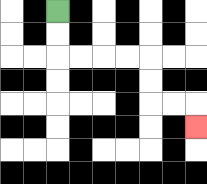{'start': '[2, 0]', 'end': '[8, 5]', 'path_directions': 'D,D,R,R,R,R,D,D,R,R,D', 'path_coordinates': '[[2, 0], [2, 1], [2, 2], [3, 2], [4, 2], [5, 2], [6, 2], [6, 3], [6, 4], [7, 4], [8, 4], [8, 5]]'}